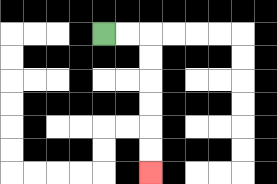{'start': '[4, 1]', 'end': '[6, 7]', 'path_directions': 'R,R,D,D,D,D,D,D', 'path_coordinates': '[[4, 1], [5, 1], [6, 1], [6, 2], [6, 3], [6, 4], [6, 5], [6, 6], [6, 7]]'}